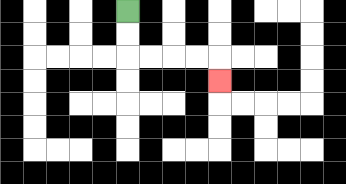{'start': '[5, 0]', 'end': '[9, 3]', 'path_directions': 'D,D,R,R,R,R,D', 'path_coordinates': '[[5, 0], [5, 1], [5, 2], [6, 2], [7, 2], [8, 2], [9, 2], [9, 3]]'}